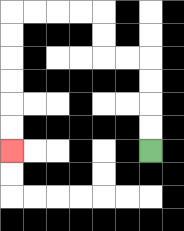{'start': '[6, 6]', 'end': '[0, 6]', 'path_directions': 'U,U,U,U,L,L,U,U,L,L,L,L,D,D,D,D,D,D', 'path_coordinates': '[[6, 6], [6, 5], [6, 4], [6, 3], [6, 2], [5, 2], [4, 2], [4, 1], [4, 0], [3, 0], [2, 0], [1, 0], [0, 0], [0, 1], [0, 2], [0, 3], [0, 4], [0, 5], [0, 6]]'}